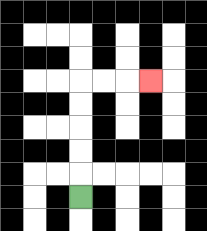{'start': '[3, 8]', 'end': '[6, 3]', 'path_directions': 'U,U,U,U,U,R,R,R', 'path_coordinates': '[[3, 8], [3, 7], [3, 6], [3, 5], [3, 4], [3, 3], [4, 3], [5, 3], [6, 3]]'}